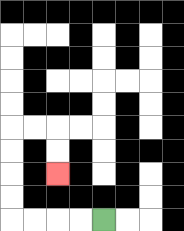{'start': '[4, 9]', 'end': '[2, 7]', 'path_directions': 'L,L,L,L,U,U,U,U,R,R,D,D', 'path_coordinates': '[[4, 9], [3, 9], [2, 9], [1, 9], [0, 9], [0, 8], [0, 7], [0, 6], [0, 5], [1, 5], [2, 5], [2, 6], [2, 7]]'}